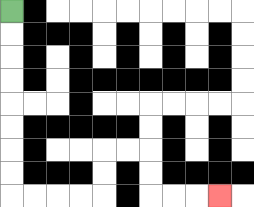{'start': '[0, 0]', 'end': '[9, 8]', 'path_directions': 'D,D,D,D,D,D,D,D,R,R,R,R,U,U,R,R,D,D,R,R,R', 'path_coordinates': '[[0, 0], [0, 1], [0, 2], [0, 3], [0, 4], [0, 5], [0, 6], [0, 7], [0, 8], [1, 8], [2, 8], [3, 8], [4, 8], [4, 7], [4, 6], [5, 6], [6, 6], [6, 7], [6, 8], [7, 8], [8, 8], [9, 8]]'}